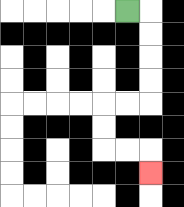{'start': '[5, 0]', 'end': '[6, 7]', 'path_directions': 'R,D,D,D,D,L,L,D,D,R,R,D', 'path_coordinates': '[[5, 0], [6, 0], [6, 1], [6, 2], [6, 3], [6, 4], [5, 4], [4, 4], [4, 5], [4, 6], [5, 6], [6, 6], [6, 7]]'}